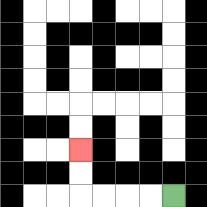{'start': '[7, 8]', 'end': '[3, 6]', 'path_directions': 'L,L,L,L,U,U', 'path_coordinates': '[[7, 8], [6, 8], [5, 8], [4, 8], [3, 8], [3, 7], [3, 6]]'}